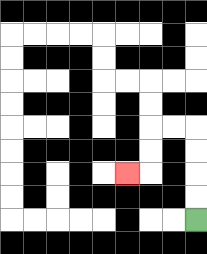{'start': '[8, 9]', 'end': '[5, 7]', 'path_directions': 'U,U,U,U,L,L,D,D,L', 'path_coordinates': '[[8, 9], [8, 8], [8, 7], [8, 6], [8, 5], [7, 5], [6, 5], [6, 6], [6, 7], [5, 7]]'}